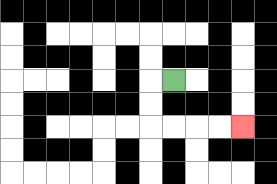{'start': '[7, 3]', 'end': '[10, 5]', 'path_directions': 'L,D,D,R,R,R,R', 'path_coordinates': '[[7, 3], [6, 3], [6, 4], [6, 5], [7, 5], [8, 5], [9, 5], [10, 5]]'}